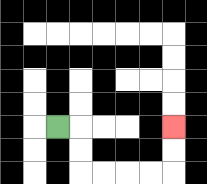{'start': '[2, 5]', 'end': '[7, 5]', 'path_directions': 'R,D,D,R,R,R,R,U,U', 'path_coordinates': '[[2, 5], [3, 5], [3, 6], [3, 7], [4, 7], [5, 7], [6, 7], [7, 7], [7, 6], [7, 5]]'}